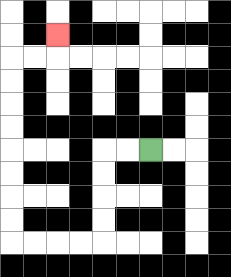{'start': '[6, 6]', 'end': '[2, 1]', 'path_directions': 'L,L,D,D,D,D,L,L,L,L,U,U,U,U,U,U,U,U,R,R,U', 'path_coordinates': '[[6, 6], [5, 6], [4, 6], [4, 7], [4, 8], [4, 9], [4, 10], [3, 10], [2, 10], [1, 10], [0, 10], [0, 9], [0, 8], [0, 7], [0, 6], [0, 5], [0, 4], [0, 3], [0, 2], [1, 2], [2, 2], [2, 1]]'}